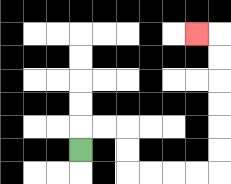{'start': '[3, 6]', 'end': '[8, 1]', 'path_directions': 'U,R,R,D,D,R,R,R,R,U,U,U,U,U,U,L', 'path_coordinates': '[[3, 6], [3, 5], [4, 5], [5, 5], [5, 6], [5, 7], [6, 7], [7, 7], [8, 7], [9, 7], [9, 6], [9, 5], [9, 4], [9, 3], [9, 2], [9, 1], [8, 1]]'}